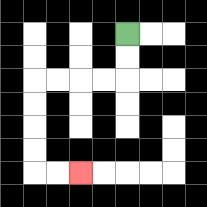{'start': '[5, 1]', 'end': '[3, 7]', 'path_directions': 'D,D,L,L,L,L,D,D,D,D,R,R', 'path_coordinates': '[[5, 1], [5, 2], [5, 3], [4, 3], [3, 3], [2, 3], [1, 3], [1, 4], [1, 5], [1, 6], [1, 7], [2, 7], [3, 7]]'}